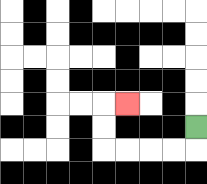{'start': '[8, 5]', 'end': '[5, 4]', 'path_directions': 'D,L,L,L,L,U,U,R', 'path_coordinates': '[[8, 5], [8, 6], [7, 6], [6, 6], [5, 6], [4, 6], [4, 5], [4, 4], [5, 4]]'}